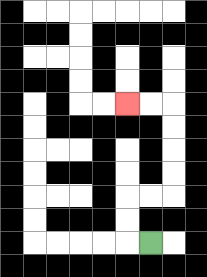{'start': '[6, 10]', 'end': '[5, 4]', 'path_directions': 'L,U,U,R,R,U,U,U,U,L,L', 'path_coordinates': '[[6, 10], [5, 10], [5, 9], [5, 8], [6, 8], [7, 8], [7, 7], [7, 6], [7, 5], [7, 4], [6, 4], [5, 4]]'}